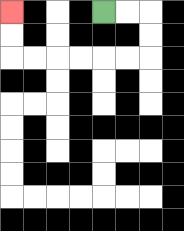{'start': '[4, 0]', 'end': '[0, 0]', 'path_directions': 'R,R,D,D,L,L,L,L,L,L,U,U', 'path_coordinates': '[[4, 0], [5, 0], [6, 0], [6, 1], [6, 2], [5, 2], [4, 2], [3, 2], [2, 2], [1, 2], [0, 2], [0, 1], [0, 0]]'}